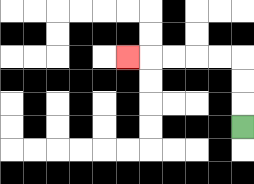{'start': '[10, 5]', 'end': '[5, 2]', 'path_directions': 'U,U,U,L,L,L,L,L', 'path_coordinates': '[[10, 5], [10, 4], [10, 3], [10, 2], [9, 2], [8, 2], [7, 2], [6, 2], [5, 2]]'}